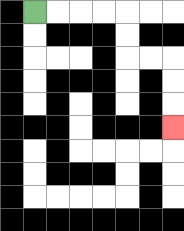{'start': '[1, 0]', 'end': '[7, 5]', 'path_directions': 'R,R,R,R,D,D,R,R,D,D,D', 'path_coordinates': '[[1, 0], [2, 0], [3, 0], [4, 0], [5, 0], [5, 1], [5, 2], [6, 2], [7, 2], [7, 3], [7, 4], [7, 5]]'}